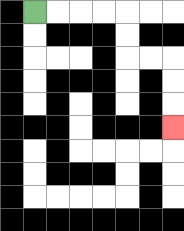{'start': '[1, 0]', 'end': '[7, 5]', 'path_directions': 'R,R,R,R,D,D,R,R,D,D,D', 'path_coordinates': '[[1, 0], [2, 0], [3, 0], [4, 0], [5, 0], [5, 1], [5, 2], [6, 2], [7, 2], [7, 3], [7, 4], [7, 5]]'}